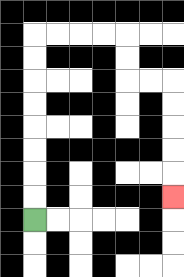{'start': '[1, 9]', 'end': '[7, 8]', 'path_directions': 'U,U,U,U,U,U,U,U,R,R,R,R,D,D,R,R,D,D,D,D,D', 'path_coordinates': '[[1, 9], [1, 8], [1, 7], [1, 6], [1, 5], [1, 4], [1, 3], [1, 2], [1, 1], [2, 1], [3, 1], [4, 1], [5, 1], [5, 2], [5, 3], [6, 3], [7, 3], [7, 4], [7, 5], [7, 6], [7, 7], [7, 8]]'}